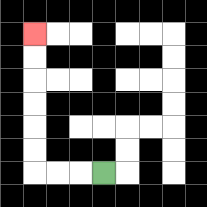{'start': '[4, 7]', 'end': '[1, 1]', 'path_directions': 'L,L,L,U,U,U,U,U,U', 'path_coordinates': '[[4, 7], [3, 7], [2, 7], [1, 7], [1, 6], [1, 5], [1, 4], [1, 3], [1, 2], [1, 1]]'}